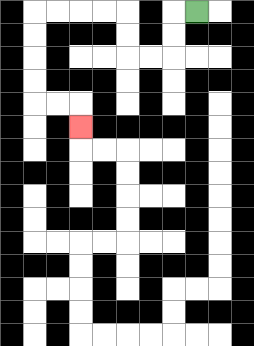{'start': '[8, 0]', 'end': '[3, 5]', 'path_directions': 'L,D,D,L,L,U,U,L,L,L,L,D,D,D,D,R,R,D', 'path_coordinates': '[[8, 0], [7, 0], [7, 1], [7, 2], [6, 2], [5, 2], [5, 1], [5, 0], [4, 0], [3, 0], [2, 0], [1, 0], [1, 1], [1, 2], [1, 3], [1, 4], [2, 4], [3, 4], [3, 5]]'}